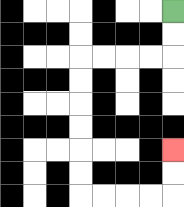{'start': '[7, 0]', 'end': '[7, 6]', 'path_directions': 'D,D,L,L,L,L,D,D,D,D,D,D,R,R,R,R,U,U', 'path_coordinates': '[[7, 0], [7, 1], [7, 2], [6, 2], [5, 2], [4, 2], [3, 2], [3, 3], [3, 4], [3, 5], [3, 6], [3, 7], [3, 8], [4, 8], [5, 8], [6, 8], [7, 8], [7, 7], [7, 6]]'}